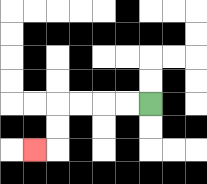{'start': '[6, 4]', 'end': '[1, 6]', 'path_directions': 'L,L,L,L,D,D,L', 'path_coordinates': '[[6, 4], [5, 4], [4, 4], [3, 4], [2, 4], [2, 5], [2, 6], [1, 6]]'}